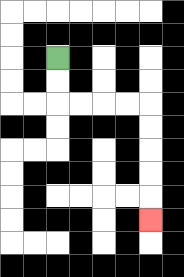{'start': '[2, 2]', 'end': '[6, 9]', 'path_directions': 'D,D,R,R,R,R,D,D,D,D,D', 'path_coordinates': '[[2, 2], [2, 3], [2, 4], [3, 4], [4, 4], [5, 4], [6, 4], [6, 5], [6, 6], [6, 7], [6, 8], [6, 9]]'}